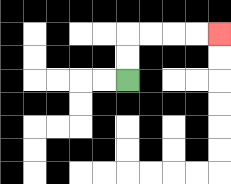{'start': '[5, 3]', 'end': '[9, 1]', 'path_directions': 'U,U,R,R,R,R', 'path_coordinates': '[[5, 3], [5, 2], [5, 1], [6, 1], [7, 1], [8, 1], [9, 1]]'}